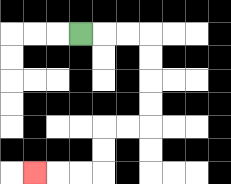{'start': '[3, 1]', 'end': '[1, 7]', 'path_directions': 'R,R,R,D,D,D,D,L,L,D,D,L,L,L', 'path_coordinates': '[[3, 1], [4, 1], [5, 1], [6, 1], [6, 2], [6, 3], [6, 4], [6, 5], [5, 5], [4, 5], [4, 6], [4, 7], [3, 7], [2, 7], [1, 7]]'}